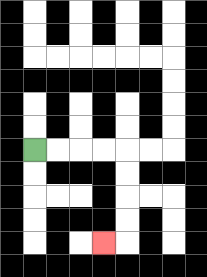{'start': '[1, 6]', 'end': '[4, 10]', 'path_directions': 'R,R,R,R,D,D,D,D,L', 'path_coordinates': '[[1, 6], [2, 6], [3, 6], [4, 6], [5, 6], [5, 7], [5, 8], [5, 9], [5, 10], [4, 10]]'}